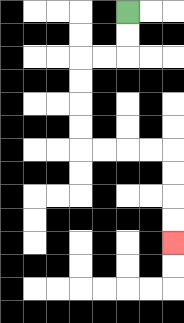{'start': '[5, 0]', 'end': '[7, 10]', 'path_directions': 'D,D,L,L,D,D,D,D,R,R,R,R,D,D,D,D', 'path_coordinates': '[[5, 0], [5, 1], [5, 2], [4, 2], [3, 2], [3, 3], [3, 4], [3, 5], [3, 6], [4, 6], [5, 6], [6, 6], [7, 6], [7, 7], [7, 8], [7, 9], [7, 10]]'}